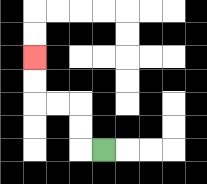{'start': '[4, 6]', 'end': '[1, 2]', 'path_directions': 'L,U,U,L,L,U,U', 'path_coordinates': '[[4, 6], [3, 6], [3, 5], [3, 4], [2, 4], [1, 4], [1, 3], [1, 2]]'}